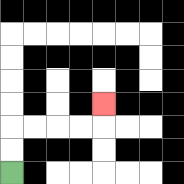{'start': '[0, 7]', 'end': '[4, 4]', 'path_directions': 'U,U,R,R,R,R,U', 'path_coordinates': '[[0, 7], [0, 6], [0, 5], [1, 5], [2, 5], [3, 5], [4, 5], [4, 4]]'}